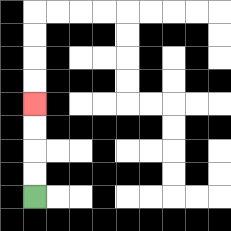{'start': '[1, 8]', 'end': '[1, 4]', 'path_directions': 'U,U,U,U', 'path_coordinates': '[[1, 8], [1, 7], [1, 6], [1, 5], [1, 4]]'}